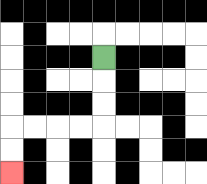{'start': '[4, 2]', 'end': '[0, 7]', 'path_directions': 'D,D,D,L,L,L,L,D,D', 'path_coordinates': '[[4, 2], [4, 3], [4, 4], [4, 5], [3, 5], [2, 5], [1, 5], [0, 5], [0, 6], [0, 7]]'}